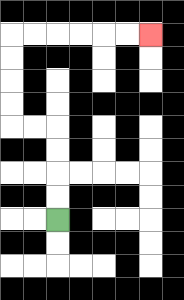{'start': '[2, 9]', 'end': '[6, 1]', 'path_directions': 'U,U,U,U,L,L,U,U,U,U,R,R,R,R,R,R', 'path_coordinates': '[[2, 9], [2, 8], [2, 7], [2, 6], [2, 5], [1, 5], [0, 5], [0, 4], [0, 3], [0, 2], [0, 1], [1, 1], [2, 1], [3, 1], [4, 1], [5, 1], [6, 1]]'}